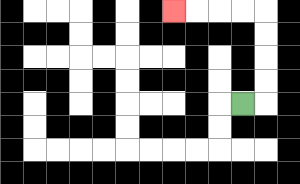{'start': '[10, 4]', 'end': '[7, 0]', 'path_directions': 'R,U,U,U,U,L,L,L,L', 'path_coordinates': '[[10, 4], [11, 4], [11, 3], [11, 2], [11, 1], [11, 0], [10, 0], [9, 0], [8, 0], [7, 0]]'}